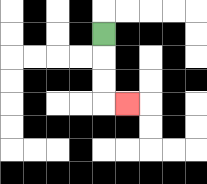{'start': '[4, 1]', 'end': '[5, 4]', 'path_directions': 'D,D,D,R', 'path_coordinates': '[[4, 1], [4, 2], [4, 3], [4, 4], [5, 4]]'}